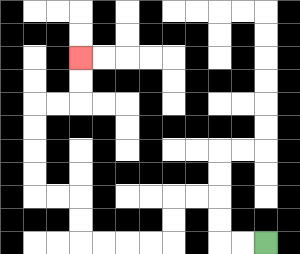{'start': '[11, 10]', 'end': '[3, 2]', 'path_directions': 'L,L,U,U,L,L,D,D,L,L,L,L,U,U,L,L,U,U,U,U,R,R,U,U', 'path_coordinates': '[[11, 10], [10, 10], [9, 10], [9, 9], [9, 8], [8, 8], [7, 8], [7, 9], [7, 10], [6, 10], [5, 10], [4, 10], [3, 10], [3, 9], [3, 8], [2, 8], [1, 8], [1, 7], [1, 6], [1, 5], [1, 4], [2, 4], [3, 4], [3, 3], [3, 2]]'}